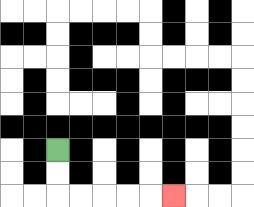{'start': '[2, 6]', 'end': '[7, 8]', 'path_directions': 'D,D,R,R,R,R,R', 'path_coordinates': '[[2, 6], [2, 7], [2, 8], [3, 8], [4, 8], [5, 8], [6, 8], [7, 8]]'}